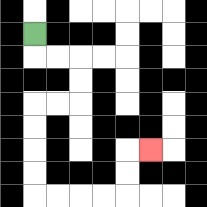{'start': '[1, 1]', 'end': '[6, 6]', 'path_directions': 'D,R,R,D,D,L,L,D,D,D,D,R,R,R,R,U,U,R', 'path_coordinates': '[[1, 1], [1, 2], [2, 2], [3, 2], [3, 3], [3, 4], [2, 4], [1, 4], [1, 5], [1, 6], [1, 7], [1, 8], [2, 8], [3, 8], [4, 8], [5, 8], [5, 7], [5, 6], [6, 6]]'}